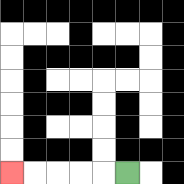{'start': '[5, 7]', 'end': '[0, 7]', 'path_directions': 'L,L,L,L,L', 'path_coordinates': '[[5, 7], [4, 7], [3, 7], [2, 7], [1, 7], [0, 7]]'}